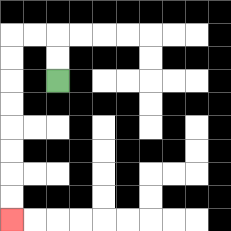{'start': '[2, 3]', 'end': '[0, 9]', 'path_directions': 'U,U,L,L,D,D,D,D,D,D,D,D', 'path_coordinates': '[[2, 3], [2, 2], [2, 1], [1, 1], [0, 1], [0, 2], [0, 3], [0, 4], [0, 5], [0, 6], [0, 7], [0, 8], [0, 9]]'}